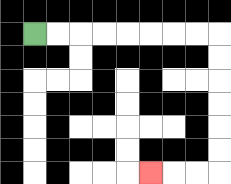{'start': '[1, 1]', 'end': '[6, 7]', 'path_directions': 'R,R,R,R,R,R,R,R,D,D,D,D,D,D,L,L,L', 'path_coordinates': '[[1, 1], [2, 1], [3, 1], [4, 1], [5, 1], [6, 1], [7, 1], [8, 1], [9, 1], [9, 2], [9, 3], [9, 4], [9, 5], [9, 6], [9, 7], [8, 7], [7, 7], [6, 7]]'}